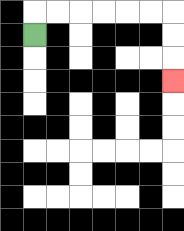{'start': '[1, 1]', 'end': '[7, 3]', 'path_directions': 'U,R,R,R,R,R,R,D,D,D', 'path_coordinates': '[[1, 1], [1, 0], [2, 0], [3, 0], [4, 0], [5, 0], [6, 0], [7, 0], [7, 1], [7, 2], [7, 3]]'}